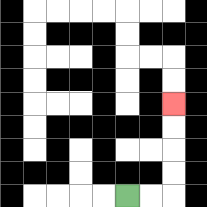{'start': '[5, 8]', 'end': '[7, 4]', 'path_directions': 'R,R,U,U,U,U', 'path_coordinates': '[[5, 8], [6, 8], [7, 8], [7, 7], [7, 6], [7, 5], [7, 4]]'}